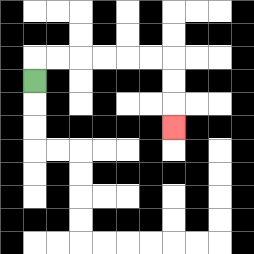{'start': '[1, 3]', 'end': '[7, 5]', 'path_directions': 'U,R,R,R,R,R,R,D,D,D', 'path_coordinates': '[[1, 3], [1, 2], [2, 2], [3, 2], [4, 2], [5, 2], [6, 2], [7, 2], [7, 3], [7, 4], [7, 5]]'}